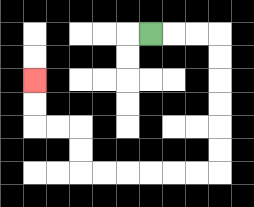{'start': '[6, 1]', 'end': '[1, 3]', 'path_directions': 'R,R,R,D,D,D,D,D,D,L,L,L,L,L,L,U,U,L,L,U,U', 'path_coordinates': '[[6, 1], [7, 1], [8, 1], [9, 1], [9, 2], [9, 3], [9, 4], [9, 5], [9, 6], [9, 7], [8, 7], [7, 7], [6, 7], [5, 7], [4, 7], [3, 7], [3, 6], [3, 5], [2, 5], [1, 5], [1, 4], [1, 3]]'}